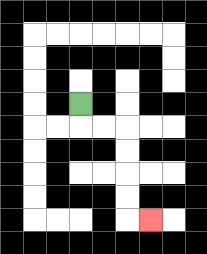{'start': '[3, 4]', 'end': '[6, 9]', 'path_directions': 'D,R,R,D,D,D,D,R', 'path_coordinates': '[[3, 4], [3, 5], [4, 5], [5, 5], [5, 6], [5, 7], [5, 8], [5, 9], [6, 9]]'}